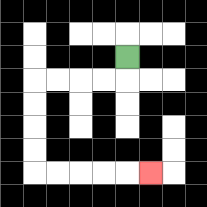{'start': '[5, 2]', 'end': '[6, 7]', 'path_directions': 'D,L,L,L,L,D,D,D,D,R,R,R,R,R', 'path_coordinates': '[[5, 2], [5, 3], [4, 3], [3, 3], [2, 3], [1, 3], [1, 4], [1, 5], [1, 6], [1, 7], [2, 7], [3, 7], [4, 7], [5, 7], [6, 7]]'}